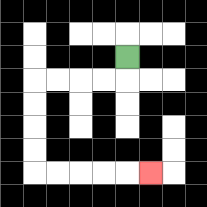{'start': '[5, 2]', 'end': '[6, 7]', 'path_directions': 'D,L,L,L,L,D,D,D,D,R,R,R,R,R', 'path_coordinates': '[[5, 2], [5, 3], [4, 3], [3, 3], [2, 3], [1, 3], [1, 4], [1, 5], [1, 6], [1, 7], [2, 7], [3, 7], [4, 7], [5, 7], [6, 7]]'}